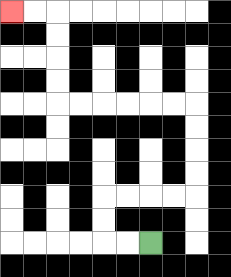{'start': '[6, 10]', 'end': '[0, 0]', 'path_directions': 'L,L,U,U,R,R,R,R,U,U,U,U,L,L,L,L,L,L,U,U,U,U,L,L', 'path_coordinates': '[[6, 10], [5, 10], [4, 10], [4, 9], [4, 8], [5, 8], [6, 8], [7, 8], [8, 8], [8, 7], [8, 6], [8, 5], [8, 4], [7, 4], [6, 4], [5, 4], [4, 4], [3, 4], [2, 4], [2, 3], [2, 2], [2, 1], [2, 0], [1, 0], [0, 0]]'}